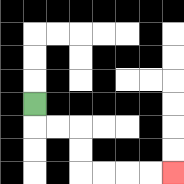{'start': '[1, 4]', 'end': '[7, 7]', 'path_directions': 'D,R,R,D,D,R,R,R,R', 'path_coordinates': '[[1, 4], [1, 5], [2, 5], [3, 5], [3, 6], [3, 7], [4, 7], [5, 7], [6, 7], [7, 7]]'}